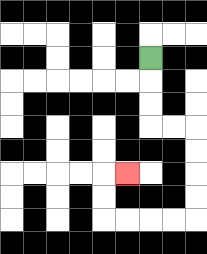{'start': '[6, 2]', 'end': '[5, 7]', 'path_directions': 'D,D,D,R,R,D,D,D,D,L,L,L,L,U,U,R', 'path_coordinates': '[[6, 2], [6, 3], [6, 4], [6, 5], [7, 5], [8, 5], [8, 6], [8, 7], [8, 8], [8, 9], [7, 9], [6, 9], [5, 9], [4, 9], [4, 8], [4, 7], [5, 7]]'}